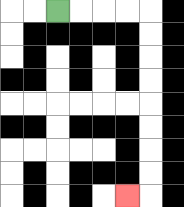{'start': '[2, 0]', 'end': '[5, 8]', 'path_directions': 'R,R,R,R,D,D,D,D,D,D,D,D,L', 'path_coordinates': '[[2, 0], [3, 0], [4, 0], [5, 0], [6, 0], [6, 1], [6, 2], [6, 3], [6, 4], [6, 5], [6, 6], [6, 7], [6, 8], [5, 8]]'}